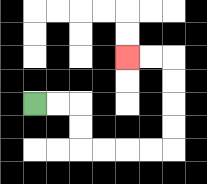{'start': '[1, 4]', 'end': '[5, 2]', 'path_directions': 'R,R,D,D,R,R,R,R,U,U,U,U,L,L', 'path_coordinates': '[[1, 4], [2, 4], [3, 4], [3, 5], [3, 6], [4, 6], [5, 6], [6, 6], [7, 6], [7, 5], [7, 4], [7, 3], [7, 2], [6, 2], [5, 2]]'}